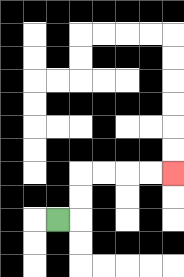{'start': '[2, 9]', 'end': '[7, 7]', 'path_directions': 'R,U,U,R,R,R,R', 'path_coordinates': '[[2, 9], [3, 9], [3, 8], [3, 7], [4, 7], [5, 7], [6, 7], [7, 7]]'}